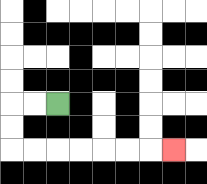{'start': '[2, 4]', 'end': '[7, 6]', 'path_directions': 'L,L,D,D,R,R,R,R,R,R,R', 'path_coordinates': '[[2, 4], [1, 4], [0, 4], [0, 5], [0, 6], [1, 6], [2, 6], [3, 6], [4, 6], [5, 6], [6, 6], [7, 6]]'}